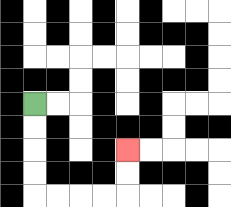{'start': '[1, 4]', 'end': '[5, 6]', 'path_directions': 'D,D,D,D,R,R,R,R,U,U', 'path_coordinates': '[[1, 4], [1, 5], [1, 6], [1, 7], [1, 8], [2, 8], [3, 8], [4, 8], [5, 8], [5, 7], [5, 6]]'}